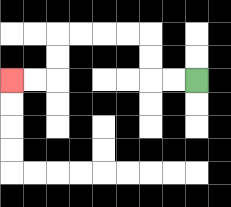{'start': '[8, 3]', 'end': '[0, 3]', 'path_directions': 'L,L,U,U,L,L,L,L,D,D,L,L', 'path_coordinates': '[[8, 3], [7, 3], [6, 3], [6, 2], [6, 1], [5, 1], [4, 1], [3, 1], [2, 1], [2, 2], [2, 3], [1, 3], [0, 3]]'}